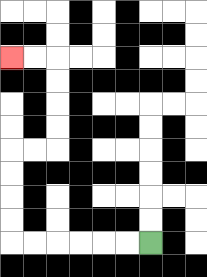{'start': '[6, 10]', 'end': '[0, 2]', 'path_directions': 'L,L,L,L,L,L,U,U,U,U,R,R,U,U,U,U,L,L', 'path_coordinates': '[[6, 10], [5, 10], [4, 10], [3, 10], [2, 10], [1, 10], [0, 10], [0, 9], [0, 8], [0, 7], [0, 6], [1, 6], [2, 6], [2, 5], [2, 4], [2, 3], [2, 2], [1, 2], [0, 2]]'}